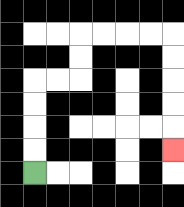{'start': '[1, 7]', 'end': '[7, 6]', 'path_directions': 'U,U,U,U,R,R,U,U,R,R,R,R,D,D,D,D,D', 'path_coordinates': '[[1, 7], [1, 6], [1, 5], [1, 4], [1, 3], [2, 3], [3, 3], [3, 2], [3, 1], [4, 1], [5, 1], [6, 1], [7, 1], [7, 2], [7, 3], [7, 4], [7, 5], [7, 6]]'}